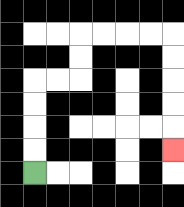{'start': '[1, 7]', 'end': '[7, 6]', 'path_directions': 'U,U,U,U,R,R,U,U,R,R,R,R,D,D,D,D,D', 'path_coordinates': '[[1, 7], [1, 6], [1, 5], [1, 4], [1, 3], [2, 3], [3, 3], [3, 2], [3, 1], [4, 1], [5, 1], [6, 1], [7, 1], [7, 2], [7, 3], [7, 4], [7, 5], [7, 6]]'}